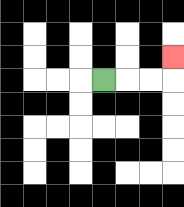{'start': '[4, 3]', 'end': '[7, 2]', 'path_directions': 'R,R,R,U', 'path_coordinates': '[[4, 3], [5, 3], [6, 3], [7, 3], [7, 2]]'}